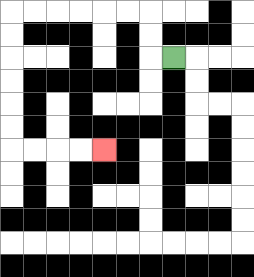{'start': '[7, 2]', 'end': '[4, 6]', 'path_directions': 'L,U,U,L,L,L,L,L,L,D,D,D,D,D,D,R,R,R,R', 'path_coordinates': '[[7, 2], [6, 2], [6, 1], [6, 0], [5, 0], [4, 0], [3, 0], [2, 0], [1, 0], [0, 0], [0, 1], [0, 2], [0, 3], [0, 4], [0, 5], [0, 6], [1, 6], [2, 6], [3, 6], [4, 6]]'}